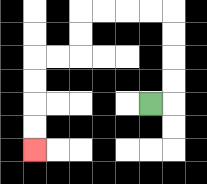{'start': '[6, 4]', 'end': '[1, 6]', 'path_directions': 'R,U,U,U,U,L,L,L,L,D,D,L,L,D,D,D,D', 'path_coordinates': '[[6, 4], [7, 4], [7, 3], [7, 2], [7, 1], [7, 0], [6, 0], [5, 0], [4, 0], [3, 0], [3, 1], [3, 2], [2, 2], [1, 2], [1, 3], [1, 4], [1, 5], [1, 6]]'}